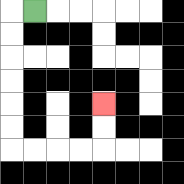{'start': '[1, 0]', 'end': '[4, 4]', 'path_directions': 'L,D,D,D,D,D,D,R,R,R,R,U,U', 'path_coordinates': '[[1, 0], [0, 0], [0, 1], [0, 2], [0, 3], [0, 4], [0, 5], [0, 6], [1, 6], [2, 6], [3, 6], [4, 6], [4, 5], [4, 4]]'}